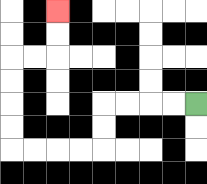{'start': '[8, 4]', 'end': '[2, 0]', 'path_directions': 'L,L,L,L,D,D,L,L,L,L,U,U,U,U,R,R,U,U', 'path_coordinates': '[[8, 4], [7, 4], [6, 4], [5, 4], [4, 4], [4, 5], [4, 6], [3, 6], [2, 6], [1, 6], [0, 6], [0, 5], [0, 4], [0, 3], [0, 2], [1, 2], [2, 2], [2, 1], [2, 0]]'}